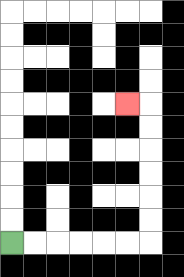{'start': '[0, 10]', 'end': '[5, 4]', 'path_directions': 'R,R,R,R,R,R,U,U,U,U,U,U,L', 'path_coordinates': '[[0, 10], [1, 10], [2, 10], [3, 10], [4, 10], [5, 10], [6, 10], [6, 9], [6, 8], [6, 7], [6, 6], [6, 5], [6, 4], [5, 4]]'}